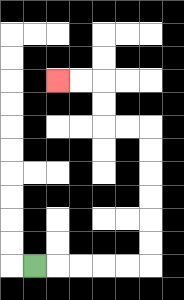{'start': '[1, 11]', 'end': '[2, 3]', 'path_directions': 'R,R,R,R,R,U,U,U,U,U,U,L,L,U,U,L,L', 'path_coordinates': '[[1, 11], [2, 11], [3, 11], [4, 11], [5, 11], [6, 11], [6, 10], [6, 9], [6, 8], [6, 7], [6, 6], [6, 5], [5, 5], [4, 5], [4, 4], [4, 3], [3, 3], [2, 3]]'}